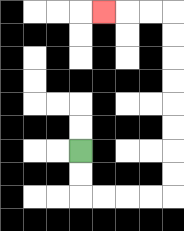{'start': '[3, 6]', 'end': '[4, 0]', 'path_directions': 'D,D,R,R,R,R,U,U,U,U,U,U,U,U,L,L,L', 'path_coordinates': '[[3, 6], [3, 7], [3, 8], [4, 8], [5, 8], [6, 8], [7, 8], [7, 7], [7, 6], [7, 5], [7, 4], [7, 3], [7, 2], [7, 1], [7, 0], [6, 0], [5, 0], [4, 0]]'}